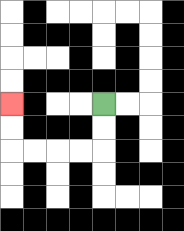{'start': '[4, 4]', 'end': '[0, 4]', 'path_directions': 'D,D,L,L,L,L,U,U', 'path_coordinates': '[[4, 4], [4, 5], [4, 6], [3, 6], [2, 6], [1, 6], [0, 6], [0, 5], [0, 4]]'}